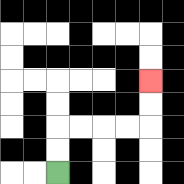{'start': '[2, 7]', 'end': '[6, 3]', 'path_directions': 'U,U,R,R,R,R,U,U', 'path_coordinates': '[[2, 7], [2, 6], [2, 5], [3, 5], [4, 5], [5, 5], [6, 5], [6, 4], [6, 3]]'}